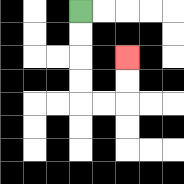{'start': '[3, 0]', 'end': '[5, 2]', 'path_directions': 'D,D,D,D,R,R,U,U', 'path_coordinates': '[[3, 0], [3, 1], [3, 2], [3, 3], [3, 4], [4, 4], [5, 4], [5, 3], [5, 2]]'}